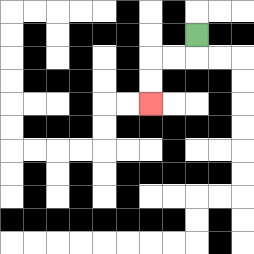{'start': '[8, 1]', 'end': '[6, 4]', 'path_directions': 'D,L,L,D,D', 'path_coordinates': '[[8, 1], [8, 2], [7, 2], [6, 2], [6, 3], [6, 4]]'}